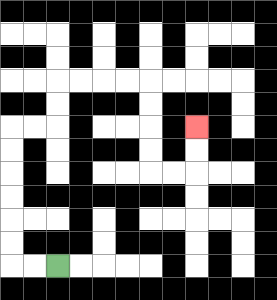{'start': '[2, 11]', 'end': '[8, 5]', 'path_directions': 'L,L,U,U,U,U,U,U,R,R,U,U,R,R,R,R,D,D,D,D,R,R,U,U', 'path_coordinates': '[[2, 11], [1, 11], [0, 11], [0, 10], [0, 9], [0, 8], [0, 7], [0, 6], [0, 5], [1, 5], [2, 5], [2, 4], [2, 3], [3, 3], [4, 3], [5, 3], [6, 3], [6, 4], [6, 5], [6, 6], [6, 7], [7, 7], [8, 7], [8, 6], [8, 5]]'}